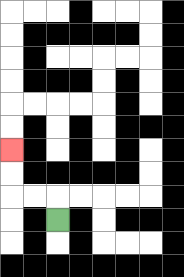{'start': '[2, 9]', 'end': '[0, 6]', 'path_directions': 'U,L,L,U,U', 'path_coordinates': '[[2, 9], [2, 8], [1, 8], [0, 8], [0, 7], [0, 6]]'}